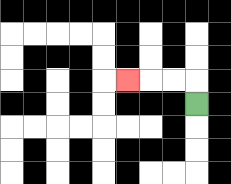{'start': '[8, 4]', 'end': '[5, 3]', 'path_directions': 'U,L,L,L', 'path_coordinates': '[[8, 4], [8, 3], [7, 3], [6, 3], [5, 3]]'}